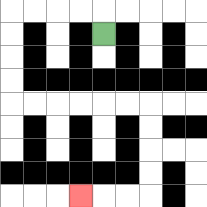{'start': '[4, 1]', 'end': '[3, 8]', 'path_directions': 'U,L,L,L,L,D,D,D,D,R,R,R,R,R,R,D,D,D,D,L,L,L', 'path_coordinates': '[[4, 1], [4, 0], [3, 0], [2, 0], [1, 0], [0, 0], [0, 1], [0, 2], [0, 3], [0, 4], [1, 4], [2, 4], [3, 4], [4, 4], [5, 4], [6, 4], [6, 5], [6, 6], [6, 7], [6, 8], [5, 8], [4, 8], [3, 8]]'}